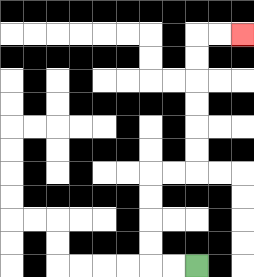{'start': '[8, 11]', 'end': '[10, 1]', 'path_directions': 'L,L,U,U,U,U,R,R,U,U,U,U,U,U,R,R', 'path_coordinates': '[[8, 11], [7, 11], [6, 11], [6, 10], [6, 9], [6, 8], [6, 7], [7, 7], [8, 7], [8, 6], [8, 5], [8, 4], [8, 3], [8, 2], [8, 1], [9, 1], [10, 1]]'}